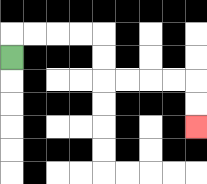{'start': '[0, 2]', 'end': '[8, 5]', 'path_directions': 'U,R,R,R,R,D,D,R,R,R,R,D,D', 'path_coordinates': '[[0, 2], [0, 1], [1, 1], [2, 1], [3, 1], [4, 1], [4, 2], [4, 3], [5, 3], [6, 3], [7, 3], [8, 3], [8, 4], [8, 5]]'}